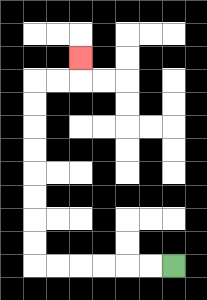{'start': '[7, 11]', 'end': '[3, 2]', 'path_directions': 'L,L,L,L,L,L,U,U,U,U,U,U,U,U,R,R,U', 'path_coordinates': '[[7, 11], [6, 11], [5, 11], [4, 11], [3, 11], [2, 11], [1, 11], [1, 10], [1, 9], [1, 8], [1, 7], [1, 6], [1, 5], [1, 4], [1, 3], [2, 3], [3, 3], [3, 2]]'}